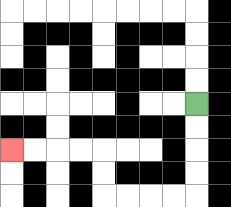{'start': '[8, 4]', 'end': '[0, 6]', 'path_directions': 'D,D,D,D,L,L,L,L,U,U,L,L,L,L', 'path_coordinates': '[[8, 4], [8, 5], [8, 6], [8, 7], [8, 8], [7, 8], [6, 8], [5, 8], [4, 8], [4, 7], [4, 6], [3, 6], [2, 6], [1, 6], [0, 6]]'}